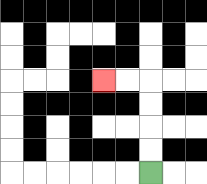{'start': '[6, 7]', 'end': '[4, 3]', 'path_directions': 'U,U,U,U,L,L', 'path_coordinates': '[[6, 7], [6, 6], [6, 5], [6, 4], [6, 3], [5, 3], [4, 3]]'}